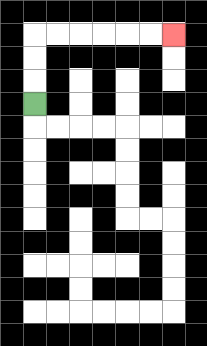{'start': '[1, 4]', 'end': '[7, 1]', 'path_directions': 'U,U,U,R,R,R,R,R,R', 'path_coordinates': '[[1, 4], [1, 3], [1, 2], [1, 1], [2, 1], [3, 1], [4, 1], [5, 1], [6, 1], [7, 1]]'}